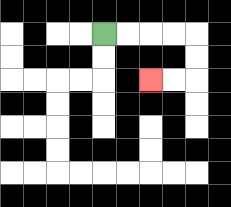{'start': '[4, 1]', 'end': '[6, 3]', 'path_directions': 'R,R,R,R,D,D,L,L', 'path_coordinates': '[[4, 1], [5, 1], [6, 1], [7, 1], [8, 1], [8, 2], [8, 3], [7, 3], [6, 3]]'}